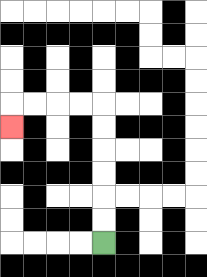{'start': '[4, 10]', 'end': '[0, 5]', 'path_directions': 'U,U,U,U,U,U,L,L,L,L,D', 'path_coordinates': '[[4, 10], [4, 9], [4, 8], [4, 7], [4, 6], [4, 5], [4, 4], [3, 4], [2, 4], [1, 4], [0, 4], [0, 5]]'}